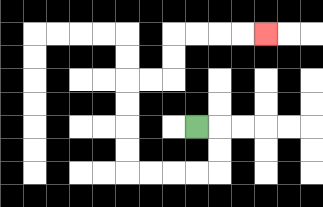{'start': '[8, 5]', 'end': '[11, 1]', 'path_directions': 'R,D,D,L,L,L,L,U,U,U,U,R,R,U,U,R,R,R,R', 'path_coordinates': '[[8, 5], [9, 5], [9, 6], [9, 7], [8, 7], [7, 7], [6, 7], [5, 7], [5, 6], [5, 5], [5, 4], [5, 3], [6, 3], [7, 3], [7, 2], [7, 1], [8, 1], [9, 1], [10, 1], [11, 1]]'}